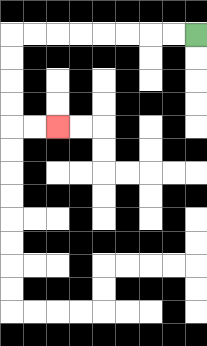{'start': '[8, 1]', 'end': '[2, 5]', 'path_directions': 'L,L,L,L,L,L,L,L,D,D,D,D,R,R', 'path_coordinates': '[[8, 1], [7, 1], [6, 1], [5, 1], [4, 1], [3, 1], [2, 1], [1, 1], [0, 1], [0, 2], [0, 3], [0, 4], [0, 5], [1, 5], [2, 5]]'}